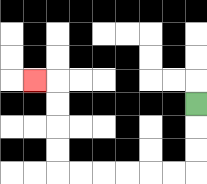{'start': '[8, 4]', 'end': '[1, 3]', 'path_directions': 'D,D,D,L,L,L,L,L,L,U,U,U,U,L', 'path_coordinates': '[[8, 4], [8, 5], [8, 6], [8, 7], [7, 7], [6, 7], [5, 7], [4, 7], [3, 7], [2, 7], [2, 6], [2, 5], [2, 4], [2, 3], [1, 3]]'}